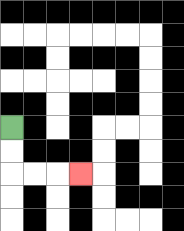{'start': '[0, 5]', 'end': '[3, 7]', 'path_directions': 'D,D,R,R,R', 'path_coordinates': '[[0, 5], [0, 6], [0, 7], [1, 7], [2, 7], [3, 7]]'}